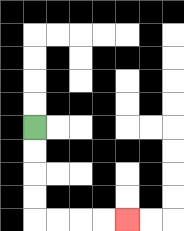{'start': '[1, 5]', 'end': '[5, 9]', 'path_directions': 'D,D,D,D,R,R,R,R', 'path_coordinates': '[[1, 5], [1, 6], [1, 7], [1, 8], [1, 9], [2, 9], [3, 9], [4, 9], [5, 9]]'}